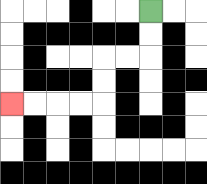{'start': '[6, 0]', 'end': '[0, 4]', 'path_directions': 'D,D,L,L,D,D,L,L,L,L', 'path_coordinates': '[[6, 0], [6, 1], [6, 2], [5, 2], [4, 2], [4, 3], [4, 4], [3, 4], [2, 4], [1, 4], [0, 4]]'}